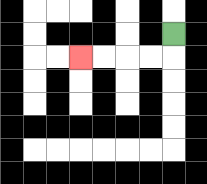{'start': '[7, 1]', 'end': '[3, 2]', 'path_directions': 'D,L,L,L,L', 'path_coordinates': '[[7, 1], [7, 2], [6, 2], [5, 2], [4, 2], [3, 2]]'}